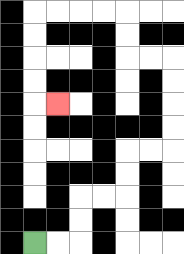{'start': '[1, 10]', 'end': '[2, 4]', 'path_directions': 'R,R,U,U,R,R,U,U,R,R,U,U,U,U,L,L,U,U,L,L,L,L,D,D,D,D,R', 'path_coordinates': '[[1, 10], [2, 10], [3, 10], [3, 9], [3, 8], [4, 8], [5, 8], [5, 7], [5, 6], [6, 6], [7, 6], [7, 5], [7, 4], [7, 3], [7, 2], [6, 2], [5, 2], [5, 1], [5, 0], [4, 0], [3, 0], [2, 0], [1, 0], [1, 1], [1, 2], [1, 3], [1, 4], [2, 4]]'}